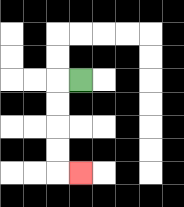{'start': '[3, 3]', 'end': '[3, 7]', 'path_directions': 'L,D,D,D,D,R', 'path_coordinates': '[[3, 3], [2, 3], [2, 4], [2, 5], [2, 6], [2, 7], [3, 7]]'}